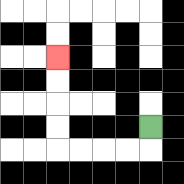{'start': '[6, 5]', 'end': '[2, 2]', 'path_directions': 'D,L,L,L,L,U,U,U,U', 'path_coordinates': '[[6, 5], [6, 6], [5, 6], [4, 6], [3, 6], [2, 6], [2, 5], [2, 4], [2, 3], [2, 2]]'}